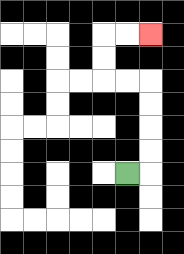{'start': '[5, 7]', 'end': '[6, 1]', 'path_directions': 'R,U,U,U,U,L,L,U,U,R,R', 'path_coordinates': '[[5, 7], [6, 7], [6, 6], [6, 5], [6, 4], [6, 3], [5, 3], [4, 3], [4, 2], [4, 1], [5, 1], [6, 1]]'}